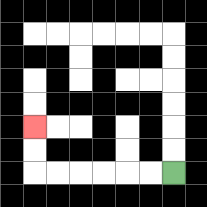{'start': '[7, 7]', 'end': '[1, 5]', 'path_directions': 'L,L,L,L,L,L,U,U', 'path_coordinates': '[[7, 7], [6, 7], [5, 7], [4, 7], [3, 7], [2, 7], [1, 7], [1, 6], [1, 5]]'}